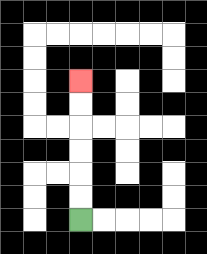{'start': '[3, 9]', 'end': '[3, 3]', 'path_directions': 'U,U,U,U,U,U', 'path_coordinates': '[[3, 9], [3, 8], [3, 7], [3, 6], [3, 5], [3, 4], [3, 3]]'}